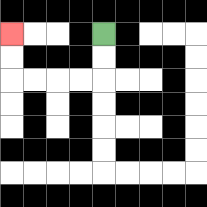{'start': '[4, 1]', 'end': '[0, 1]', 'path_directions': 'D,D,L,L,L,L,U,U', 'path_coordinates': '[[4, 1], [4, 2], [4, 3], [3, 3], [2, 3], [1, 3], [0, 3], [0, 2], [0, 1]]'}